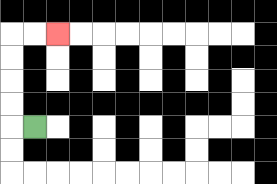{'start': '[1, 5]', 'end': '[2, 1]', 'path_directions': 'L,U,U,U,U,R,R', 'path_coordinates': '[[1, 5], [0, 5], [0, 4], [0, 3], [0, 2], [0, 1], [1, 1], [2, 1]]'}